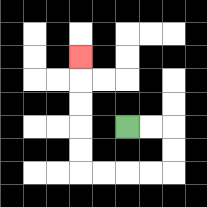{'start': '[5, 5]', 'end': '[3, 2]', 'path_directions': 'R,R,D,D,L,L,L,L,U,U,U,U,U', 'path_coordinates': '[[5, 5], [6, 5], [7, 5], [7, 6], [7, 7], [6, 7], [5, 7], [4, 7], [3, 7], [3, 6], [3, 5], [3, 4], [3, 3], [3, 2]]'}